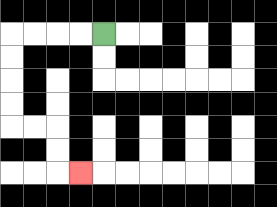{'start': '[4, 1]', 'end': '[3, 7]', 'path_directions': 'L,L,L,L,D,D,D,D,R,R,D,D,R', 'path_coordinates': '[[4, 1], [3, 1], [2, 1], [1, 1], [0, 1], [0, 2], [0, 3], [0, 4], [0, 5], [1, 5], [2, 5], [2, 6], [2, 7], [3, 7]]'}